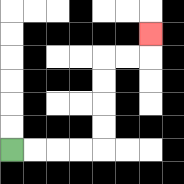{'start': '[0, 6]', 'end': '[6, 1]', 'path_directions': 'R,R,R,R,U,U,U,U,R,R,U', 'path_coordinates': '[[0, 6], [1, 6], [2, 6], [3, 6], [4, 6], [4, 5], [4, 4], [4, 3], [4, 2], [5, 2], [6, 2], [6, 1]]'}